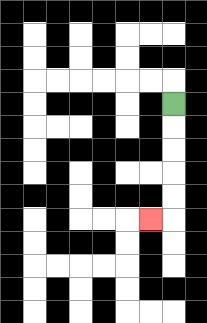{'start': '[7, 4]', 'end': '[6, 9]', 'path_directions': 'D,D,D,D,D,L', 'path_coordinates': '[[7, 4], [7, 5], [7, 6], [7, 7], [7, 8], [7, 9], [6, 9]]'}